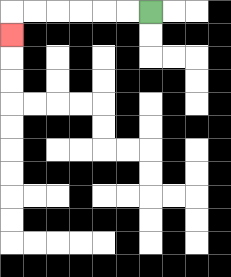{'start': '[6, 0]', 'end': '[0, 1]', 'path_directions': 'L,L,L,L,L,L,D', 'path_coordinates': '[[6, 0], [5, 0], [4, 0], [3, 0], [2, 0], [1, 0], [0, 0], [0, 1]]'}